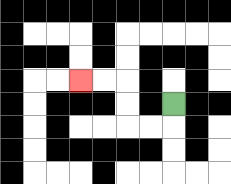{'start': '[7, 4]', 'end': '[3, 3]', 'path_directions': 'D,L,L,U,U,L,L', 'path_coordinates': '[[7, 4], [7, 5], [6, 5], [5, 5], [5, 4], [5, 3], [4, 3], [3, 3]]'}